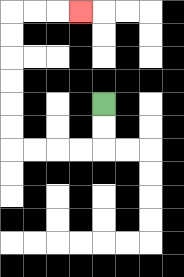{'start': '[4, 4]', 'end': '[3, 0]', 'path_directions': 'D,D,L,L,L,L,U,U,U,U,U,U,R,R,R', 'path_coordinates': '[[4, 4], [4, 5], [4, 6], [3, 6], [2, 6], [1, 6], [0, 6], [0, 5], [0, 4], [0, 3], [0, 2], [0, 1], [0, 0], [1, 0], [2, 0], [3, 0]]'}